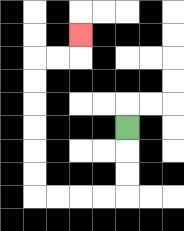{'start': '[5, 5]', 'end': '[3, 1]', 'path_directions': 'D,D,D,L,L,L,L,U,U,U,U,U,U,R,R,U', 'path_coordinates': '[[5, 5], [5, 6], [5, 7], [5, 8], [4, 8], [3, 8], [2, 8], [1, 8], [1, 7], [1, 6], [1, 5], [1, 4], [1, 3], [1, 2], [2, 2], [3, 2], [3, 1]]'}